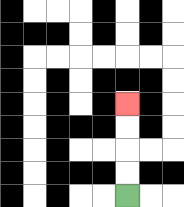{'start': '[5, 8]', 'end': '[5, 4]', 'path_directions': 'U,U,U,U', 'path_coordinates': '[[5, 8], [5, 7], [5, 6], [5, 5], [5, 4]]'}